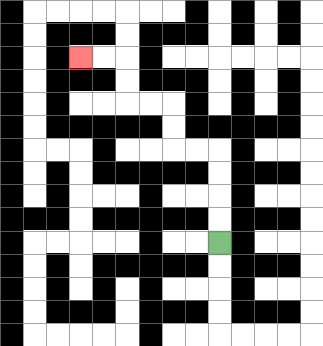{'start': '[9, 10]', 'end': '[3, 2]', 'path_directions': 'U,U,U,U,L,L,U,U,L,L,U,U,L,L', 'path_coordinates': '[[9, 10], [9, 9], [9, 8], [9, 7], [9, 6], [8, 6], [7, 6], [7, 5], [7, 4], [6, 4], [5, 4], [5, 3], [5, 2], [4, 2], [3, 2]]'}